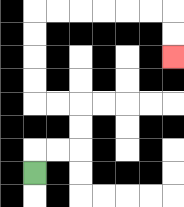{'start': '[1, 7]', 'end': '[7, 2]', 'path_directions': 'U,R,R,U,U,L,L,U,U,U,U,R,R,R,R,R,R,D,D', 'path_coordinates': '[[1, 7], [1, 6], [2, 6], [3, 6], [3, 5], [3, 4], [2, 4], [1, 4], [1, 3], [1, 2], [1, 1], [1, 0], [2, 0], [3, 0], [4, 0], [5, 0], [6, 0], [7, 0], [7, 1], [7, 2]]'}